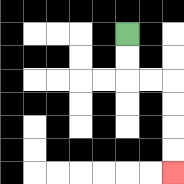{'start': '[5, 1]', 'end': '[7, 7]', 'path_directions': 'D,D,R,R,D,D,D,D', 'path_coordinates': '[[5, 1], [5, 2], [5, 3], [6, 3], [7, 3], [7, 4], [7, 5], [7, 6], [7, 7]]'}